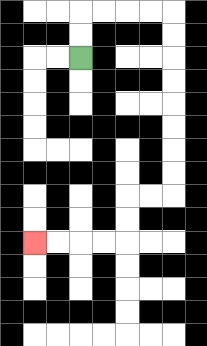{'start': '[3, 2]', 'end': '[1, 10]', 'path_directions': 'U,U,R,R,R,R,D,D,D,D,D,D,D,D,L,L,D,D,L,L,L,L', 'path_coordinates': '[[3, 2], [3, 1], [3, 0], [4, 0], [5, 0], [6, 0], [7, 0], [7, 1], [7, 2], [7, 3], [7, 4], [7, 5], [7, 6], [7, 7], [7, 8], [6, 8], [5, 8], [5, 9], [5, 10], [4, 10], [3, 10], [2, 10], [1, 10]]'}